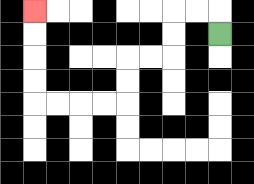{'start': '[9, 1]', 'end': '[1, 0]', 'path_directions': 'U,L,L,D,D,L,L,D,D,L,L,L,L,U,U,U,U', 'path_coordinates': '[[9, 1], [9, 0], [8, 0], [7, 0], [7, 1], [7, 2], [6, 2], [5, 2], [5, 3], [5, 4], [4, 4], [3, 4], [2, 4], [1, 4], [1, 3], [1, 2], [1, 1], [1, 0]]'}